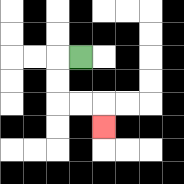{'start': '[3, 2]', 'end': '[4, 5]', 'path_directions': 'L,D,D,R,R,D', 'path_coordinates': '[[3, 2], [2, 2], [2, 3], [2, 4], [3, 4], [4, 4], [4, 5]]'}